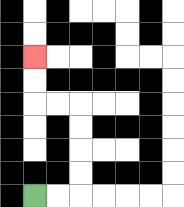{'start': '[1, 8]', 'end': '[1, 2]', 'path_directions': 'R,R,U,U,U,U,L,L,U,U', 'path_coordinates': '[[1, 8], [2, 8], [3, 8], [3, 7], [3, 6], [3, 5], [3, 4], [2, 4], [1, 4], [1, 3], [1, 2]]'}